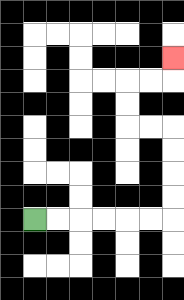{'start': '[1, 9]', 'end': '[7, 2]', 'path_directions': 'R,R,R,R,R,R,U,U,U,U,L,L,U,U,R,R,U', 'path_coordinates': '[[1, 9], [2, 9], [3, 9], [4, 9], [5, 9], [6, 9], [7, 9], [7, 8], [7, 7], [7, 6], [7, 5], [6, 5], [5, 5], [5, 4], [5, 3], [6, 3], [7, 3], [7, 2]]'}